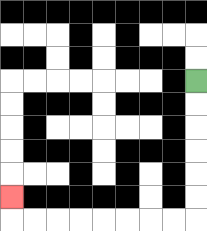{'start': '[8, 3]', 'end': '[0, 8]', 'path_directions': 'D,D,D,D,D,D,L,L,L,L,L,L,L,L,U', 'path_coordinates': '[[8, 3], [8, 4], [8, 5], [8, 6], [8, 7], [8, 8], [8, 9], [7, 9], [6, 9], [5, 9], [4, 9], [3, 9], [2, 9], [1, 9], [0, 9], [0, 8]]'}